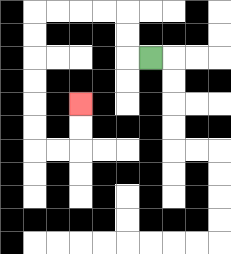{'start': '[6, 2]', 'end': '[3, 4]', 'path_directions': 'L,U,U,L,L,L,L,D,D,D,D,D,D,R,R,U,U', 'path_coordinates': '[[6, 2], [5, 2], [5, 1], [5, 0], [4, 0], [3, 0], [2, 0], [1, 0], [1, 1], [1, 2], [1, 3], [1, 4], [1, 5], [1, 6], [2, 6], [3, 6], [3, 5], [3, 4]]'}